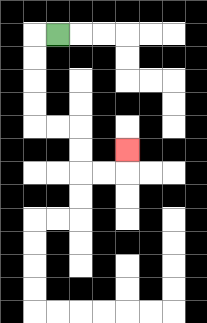{'start': '[2, 1]', 'end': '[5, 6]', 'path_directions': 'L,D,D,D,D,R,R,D,D,R,R,U', 'path_coordinates': '[[2, 1], [1, 1], [1, 2], [1, 3], [1, 4], [1, 5], [2, 5], [3, 5], [3, 6], [3, 7], [4, 7], [5, 7], [5, 6]]'}